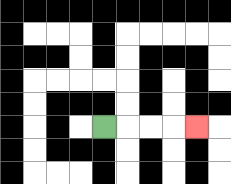{'start': '[4, 5]', 'end': '[8, 5]', 'path_directions': 'R,R,R,R', 'path_coordinates': '[[4, 5], [5, 5], [6, 5], [7, 5], [8, 5]]'}